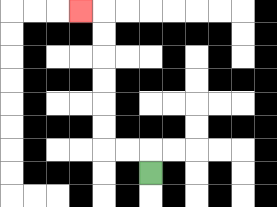{'start': '[6, 7]', 'end': '[3, 0]', 'path_directions': 'U,L,L,U,U,U,U,U,U,L', 'path_coordinates': '[[6, 7], [6, 6], [5, 6], [4, 6], [4, 5], [4, 4], [4, 3], [4, 2], [4, 1], [4, 0], [3, 0]]'}